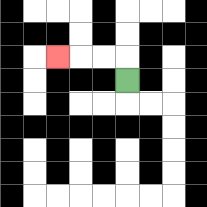{'start': '[5, 3]', 'end': '[2, 2]', 'path_directions': 'U,L,L,L', 'path_coordinates': '[[5, 3], [5, 2], [4, 2], [3, 2], [2, 2]]'}